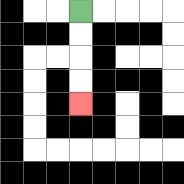{'start': '[3, 0]', 'end': '[3, 4]', 'path_directions': 'D,D,D,D', 'path_coordinates': '[[3, 0], [3, 1], [3, 2], [3, 3], [3, 4]]'}